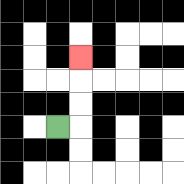{'start': '[2, 5]', 'end': '[3, 2]', 'path_directions': 'R,U,U,U', 'path_coordinates': '[[2, 5], [3, 5], [3, 4], [3, 3], [3, 2]]'}